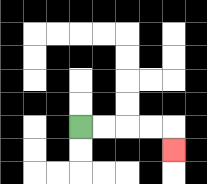{'start': '[3, 5]', 'end': '[7, 6]', 'path_directions': 'R,R,R,R,D', 'path_coordinates': '[[3, 5], [4, 5], [5, 5], [6, 5], [7, 5], [7, 6]]'}